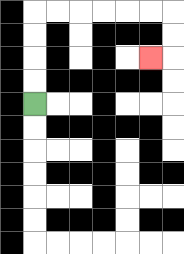{'start': '[1, 4]', 'end': '[6, 2]', 'path_directions': 'U,U,U,U,R,R,R,R,R,R,D,D,L', 'path_coordinates': '[[1, 4], [1, 3], [1, 2], [1, 1], [1, 0], [2, 0], [3, 0], [4, 0], [5, 0], [6, 0], [7, 0], [7, 1], [7, 2], [6, 2]]'}